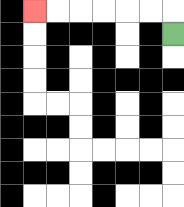{'start': '[7, 1]', 'end': '[1, 0]', 'path_directions': 'U,L,L,L,L,L,L', 'path_coordinates': '[[7, 1], [7, 0], [6, 0], [5, 0], [4, 0], [3, 0], [2, 0], [1, 0]]'}